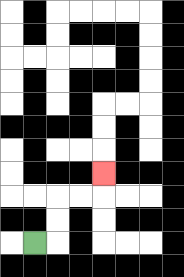{'start': '[1, 10]', 'end': '[4, 7]', 'path_directions': 'R,U,U,R,R,U', 'path_coordinates': '[[1, 10], [2, 10], [2, 9], [2, 8], [3, 8], [4, 8], [4, 7]]'}